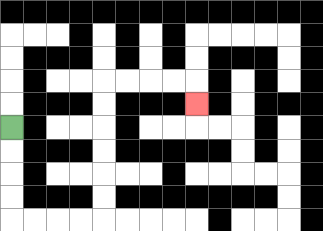{'start': '[0, 5]', 'end': '[8, 4]', 'path_directions': 'D,D,D,D,R,R,R,R,U,U,U,U,U,U,R,R,R,R,D', 'path_coordinates': '[[0, 5], [0, 6], [0, 7], [0, 8], [0, 9], [1, 9], [2, 9], [3, 9], [4, 9], [4, 8], [4, 7], [4, 6], [4, 5], [4, 4], [4, 3], [5, 3], [6, 3], [7, 3], [8, 3], [8, 4]]'}